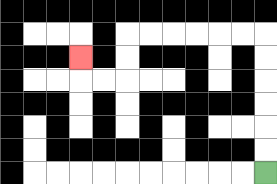{'start': '[11, 7]', 'end': '[3, 2]', 'path_directions': 'U,U,U,U,U,U,L,L,L,L,L,L,D,D,L,L,U', 'path_coordinates': '[[11, 7], [11, 6], [11, 5], [11, 4], [11, 3], [11, 2], [11, 1], [10, 1], [9, 1], [8, 1], [7, 1], [6, 1], [5, 1], [5, 2], [5, 3], [4, 3], [3, 3], [3, 2]]'}